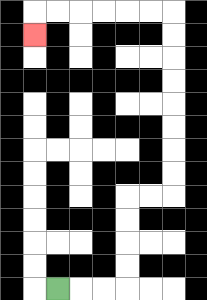{'start': '[2, 12]', 'end': '[1, 1]', 'path_directions': 'R,R,R,U,U,U,U,R,R,U,U,U,U,U,U,U,U,L,L,L,L,L,L,D', 'path_coordinates': '[[2, 12], [3, 12], [4, 12], [5, 12], [5, 11], [5, 10], [5, 9], [5, 8], [6, 8], [7, 8], [7, 7], [7, 6], [7, 5], [7, 4], [7, 3], [7, 2], [7, 1], [7, 0], [6, 0], [5, 0], [4, 0], [3, 0], [2, 0], [1, 0], [1, 1]]'}